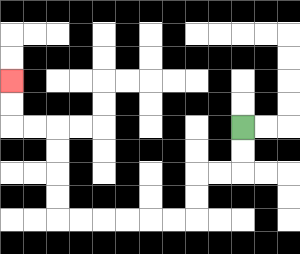{'start': '[10, 5]', 'end': '[0, 3]', 'path_directions': 'D,D,L,L,D,D,L,L,L,L,L,L,U,U,U,U,L,L,U,U', 'path_coordinates': '[[10, 5], [10, 6], [10, 7], [9, 7], [8, 7], [8, 8], [8, 9], [7, 9], [6, 9], [5, 9], [4, 9], [3, 9], [2, 9], [2, 8], [2, 7], [2, 6], [2, 5], [1, 5], [0, 5], [0, 4], [0, 3]]'}